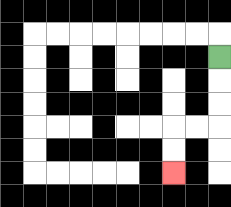{'start': '[9, 2]', 'end': '[7, 7]', 'path_directions': 'D,D,D,L,L,D,D', 'path_coordinates': '[[9, 2], [9, 3], [9, 4], [9, 5], [8, 5], [7, 5], [7, 6], [7, 7]]'}